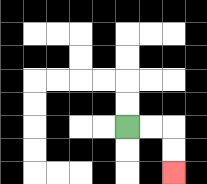{'start': '[5, 5]', 'end': '[7, 7]', 'path_directions': 'R,R,D,D', 'path_coordinates': '[[5, 5], [6, 5], [7, 5], [7, 6], [7, 7]]'}